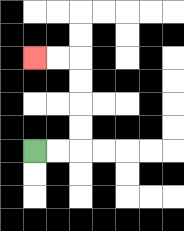{'start': '[1, 6]', 'end': '[1, 2]', 'path_directions': 'R,R,U,U,U,U,L,L', 'path_coordinates': '[[1, 6], [2, 6], [3, 6], [3, 5], [3, 4], [3, 3], [3, 2], [2, 2], [1, 2]]'}